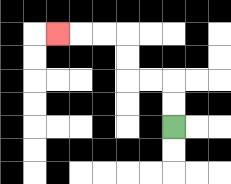{'start': '[7, 5]', 'end': '[2, 1]', 'path_directions': 'U,U,L,L,U,U,L,L,L', 'path_coordinates': '[[7, 5], [7, 4], [7, 3], [6, 3], [5, 3], [5, 2], [5, 1], [4, 1], [3, 1], [2, 1]]'}